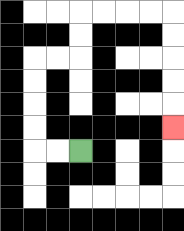{'start': '[3, 6]', 'end': '[7, 5]', 'path_directions': 'L,L,U,U,U,U,R,R,U,U,R,R,R,R,D,D,D,D,D', 'path_coordinates': '[[3, 6], [2, 6], [1, 6], [1, 5], [1, 4], [1, 3], [1, 2], [2, 2], [3, 2], [3, 1], [3, 0], [4, 0], [5, 0], [6, 0], [7, 0], [7, 1], [7, 2], [7, 3], [7, 4], [7, 5]]'}